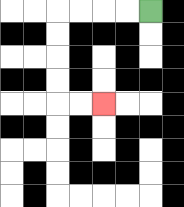{'start': '[6, 0]', 'end': '[4, 4]', 'path_directions': 'L,L,L,L,D,D,D,D,R,R', 'path_coordinates': '[[6, 0], [5, 0], [4, 0], [3, 0], [2, 0], [2, 1], [2, 2], [2, 3], [2, 4], [3, 4], [4, 4]]'}